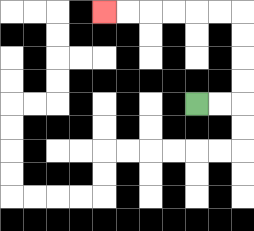{'start': '[8, 4]', 'end': '[4, 0]', 'path_directions': 'R,R,U,U,U,U,L,L,L,L,L,L', 'path_coordinates': '[[8, 4], [9, 4], [10, 4], [10, 3], [10, 2], [10, 1], [10, 0], [9, 0], [8, 0], [7, 0], [6, 0], [5, 0], [4, 0]]'}